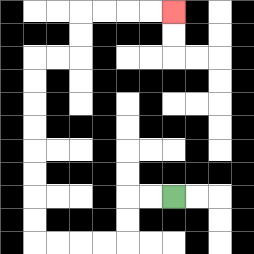{'start': '[7, 8]', 'end': '[7, 0]', 'path_directions': 'L,L,D,D,L,L,L,L,U,U,U,U,U,U,U,U,R,R,U,U,R,R,R,R', 'path_coordinates': '[[7, 8], [6, 8], [5, 8], [5, 9], [5, 10], [4, 10], [3, 10], [2, 10], [1, 10], [1, 9], [1, 8], [1, 7], [1, 6], [1, 5], [1, 4], [1, 3], [1, 2], [2, 2], [3, 2], [3, 1], [3, 0], [4, 0], [5, 0], [6, 0], [7, 0]]'}